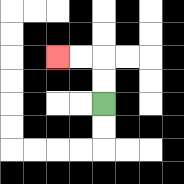{'start': '[4, 4]', 'end': '[2, 2]', 'path_directions': 'U,U,L,L', 'path_coordinates': '[[4, 4], [4, 3], [4, 2], [3, 2], [2, 2]]'}